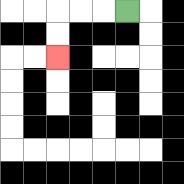{'start': '[5, 0]', 'end': '[2, 2]', 'path_directions': 'L,L,L,D,D', 'path_coordinates': '[[5, 0], [4, 0], [3, 0], [2, 0], [2, 1], [2, 2]]'}